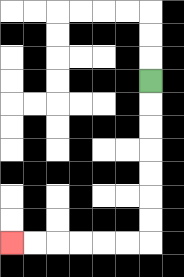{'start': '[6, 3]', 'end': '[0, 10]', 'path_directions': 'D,D,D,D,D,D,D,L,L,L,L,L,L', 'path_coordinates': '[[6, 3], [6, 4], [6, 5], [6, 6], [6, 7], [6, 8], [6, 9], [6, 10], [5, 10], [4, 10], [3, 10], [2, 10], [1, 10], [0, 10]]'}